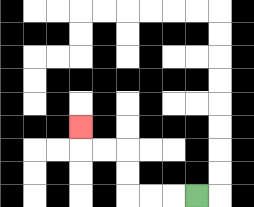{'start': '[8, 8]', 'end': '[3, 5]', 'path_directions': 'L,L,L,U,U,L,L,U', 'path_coordinates': '[[8, 8], [7, 8], [6, 8], [5, 8], [5, 7], [5, 6], [4, 6], [3, 6], [3, 5]]'}